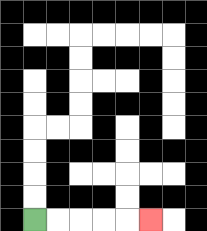{'start': '[1, 9]', 'end': '[6, 9]', 'path_directions': 'R,R,R,R,R', 'path_coordinates': '[[1, 9], [2, 9], [3, 9], [4, 9], [5, 9], [6, 9]]'}